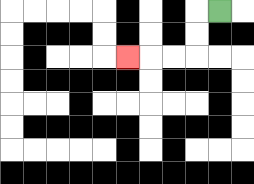{'start': '[9, 0]', 'end': '[5, 2]', 'path_directions': 'L,D,D,L,L,L', 'path_coordinates': '[[9, 0], [8, 0], [8, 1], [8, 2], [7, 2], [6, 2], [5, 2]]'}